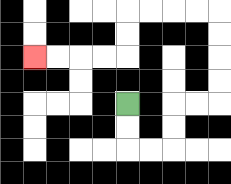{'start': '[5, 4]', 'end': '[1, 2]', 'path_directions': 'D,D,R,R,U,U,R,R,U,U,U,U,L,L,L,L,D,D,L,L,L,L', 'path_coordinates': '[[5, 4], [5, 5], [5, 6], [6, 6], [7, 6], [7, 5], [7, 4], [8, 4], [9, 4], [9, 3], [9, 2], [9, 1], [9, 0], [8, 0], [7, 0], [6, 0], [5, 0], [5, 1], [5, 2], [4, 2], [3, 2], [2, 2], [1, 2]]'}